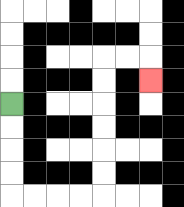{'start': '[0, 4]', 'end': '[6, 3]', 'path_directions': 'D,D,D,D,R,R,R,R,U,U,U,U,U,U,R,R,D', 'path_coordinates': '[[0, 4], [0, 5], [0, 6], [0, 7], [0, 8], [1, 8], [2, 8], [3, 8], [4, 8], [4, 7], [4, 6], [4, 5], [4, 4], [4, 3], [4, 2], [5, 2], [6, 2], [6, 3]]'}